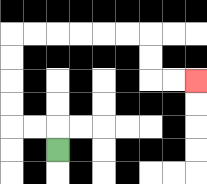{'start': '[2, 6]', 'end': '[8, 3]', 'path_directions': 'U,L,L,U,U,U,U,R,R,R,R,R,R,D,D,R,R', 'path_coordinates': '[[2, 6], [2, 5], [1, 5], [0, 5], [0, 4], [0, 3], [0, 2], [0, 1], [1, 1], [2, 1], [3, 1], [4, 1], [5, 1], [6, 1], [6, 2], [6, 3], [7, 3], [8, 3]]'}